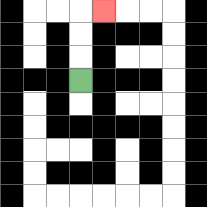{'start': '[3, 3]', 'end': '[4, 0]', 'path_directions': 'U,U,U,R', 'path_coordinates': '[[3, 3], [3, 2], [3, 1], [3, 0], [4, 0]]'}